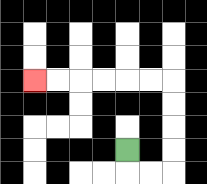{'start': '[5, 6]', 'end': '[1, 3]', 'path_directions': 'D,R,R,U,U,U,U,L,L,L,L,L,L', 'path_coordinates': '[[5, 6], [5, 7], [6, 7], [7, 7], [7, 6], [7, 5], [7, 4], [7, 3], [6, 3], [5, 3], [4, 3], [3, 3], [2, 3], [1, 3]]'}